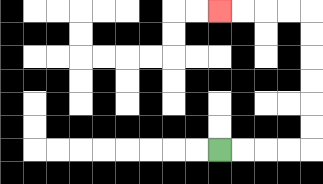{'start': '[9, 6]', 'end': '[9, 0]', 'path_directions': 'R,R,R,R,U,U,U,U,U,U,L,L,L,L', 'path_coordinates': '[[9, 6], [10, 6], [11, 6], [12, 6], [13, 6], [13, 5], [13, 4], [13, 3], [13, 2], [13, 1], [13, 0], [12, 0], [11, 0], [10, 0], [9, 0]]'}